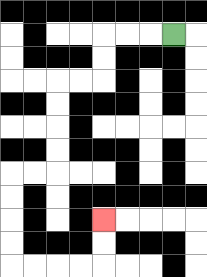{'start': '[7, 1]', 'end': '[4, 9]', 'path_directions': 'L,L,L,D,D,L,L,D,D,D,D,L,L,D,D,D,D,R,R,R,R,U,U', 'path_coordinates': '[[7, 1], [6, 1], [5, 1], [4, 1], [4, 2], [4, 3], [3, 3], [2, 3], [2, 4], [2, 5], [2, 6], [2, 7], [1, 7], [0, 7], [0, 8], [0, 9], [0, 10], [0, 11], [1, 11], [2, 11], [3, 11], [4, 11], [4, 10], [4, 9]]'}